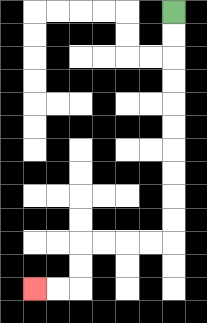{'start': '[7, 0]', 'end': '[1, 12]', 'path_directions': 'D,D,D,D,D,D,D,D,D,D,L,L,L,L,D,D,L,L', 'path_coordinates': '[[7, 0], [7, 1], [7, 2], [7, 3], [7, 4], [7, 5], [7, 6], [7, 7], [7, 8], [7, 9], [7, 10], [6, 10], [5, 10], [4, 10], [3, 10], [3, 11], [3, 12], [2, 12], [1, 12]]'}